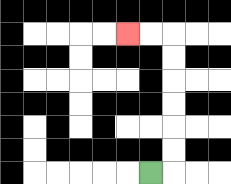{'start': '[6, 7]', 'end': '[5, 1]', 'path_directions': 'R,U,U,U,U,U,U,L,L', 'path_coordinates': '[[6, 7], [7, 7], [7, 6], [7, 5], [7, 4], [7, 3], [7, 2], [7, 1], [6, 1], [5, 1]]'}